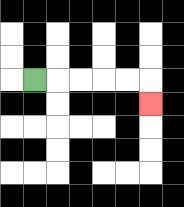{'start': '[1, 3]', 'end': '[6, 4]', 'path_directions': 'R,R,R,R,R,D', 'path_coordinates': '[[1, 3], [2, 3], [3, 3], [4, 3], [5, 3], [6, 3], [6, 4]]'}